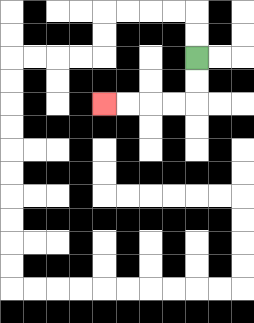{'start': '[8, 2]', 'end': '[4, 4]', 'path_directions': 'D,D,L,L,L,L', 'path_coordinates': '[[8, 2], [8, 3], [8, 4], [7, 4], [6, 4], [5, 4], [4, 4]]'}